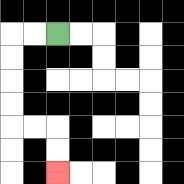{'start': '[2, 1]', 'end': '[2, 7]', 'path_directions': 'L,L,D,D,D,D,R,R,D,D', 'path_coordinates': '[[2, 1], [1, 1], [0, 1], [0, 2], [0, 3], [0, 4], [0, 5], [1, 5], [2, 5], [2, 6], [2, 7]]'}